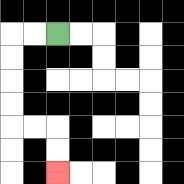{'start': '[2, 1]', 'end': '[2, 7]', 'path_directions': 'L,L,D,D,D,D,R,R,D,D', 'path_coordinates': '[[2, 1], [1, 1], [0, 1], [0, 2], [0, 3], [0, 4], [0, 5], [1, 5], [2, 5], [2, 6], [2, 7]]'}